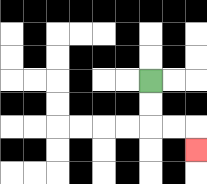{'start': '[6, 3]', 'end': '[8, 6]', 'path_directions': 'D,D,R,R,D', 'path_coordinates': '[[6, 3], [6, 4], [6, 5], [7, 5], [8, 5], [8, 6]]'}